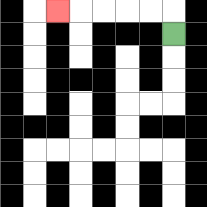{'start': '[7, 1]', 'end': '[2, 0]', 'path_directions': 'U,L,L,L,L,L', 'path_coordinates': '[[7, 1], [7, 0], [6, 0], [5, 0], [4, 0], [3, 0], [2, 0]]'}